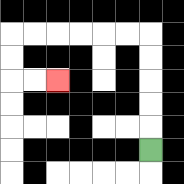{'start': '[6, 6]', 'end': '[2, 3]', 'path_directions': 'U,U,U,U,U,L,L,L,L,L,L,D,D,R,R', 'path_coordinates': '[[6, 6], [6, 5], [6, 4], [6, 3], [6, 2], [6, 1], [5, 1], [4, 1], [3, 1], [2, 1], [1, 1], [0, 1], [0, 2], [0, 3], [1, 3], [2, 3]]'}